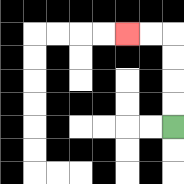{'start': '[7, 5]', 'end': '[5, 1]', 'path_directions': 'U,U,U,U,L,L', 'path_coordinates': '[[7, 5], [7, 4], [7, 3], [7, 2], [7, 1], [6, 1], [5, 1]]'}